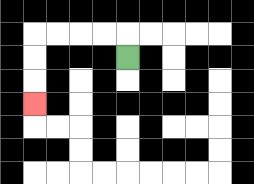{'start': '[5, 2]', 'end': '[1, 4]', 'path_directions': 'U,L,L,L,L,D,D,D', 'path_coordinates': '[[5, 2], [5, 1], [4, 1], [3, 1], [2, 1], [1, 1], [1, 2], [1, 3], [1, 4]]'}